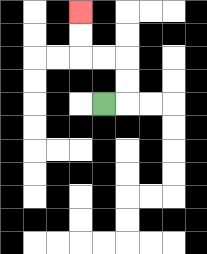{'start': '[4, 4]', 'end': '[3, 0]', 'path_directions': 'R,U,U,L,L,U,U', 'path_coordinates': '[[4, 4], [5, 4], [5, 3], [5, 2], [4, 2], [3, 2], [3, 1], [3, 0]]'}